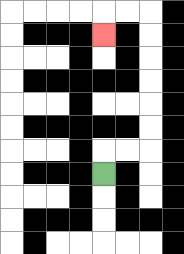{'start': '[4, 7]', 'end': '[4, 1]', 'path_directions': 'U,R,R,U,U,U,U,U,U,L,L,D', 'path_coordinates': '[[4, 7], [4, 6], [5, 6], [6, 6], [6, 5], [6, 4], [6, 3], [6, 2], [6, 1], [6, 0], [5, 0], [4, 0], [4, 1]]'}